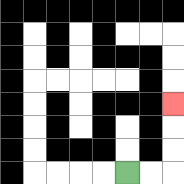{'start': '[5, 7]', 'end': '[7, 4]', 'path_directions': 'R,R,U,U,U', 'path_coordinates': '[[5, 7], [6, 7], [7, 7], [7, 6], [7, 5], [7, 4]]'}